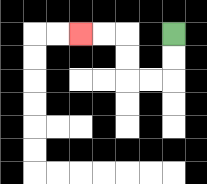{'start': '[7, 1]', 'end': '[3, 1]', 'path_directions': 'D,D,L,L,U,U,L,L', 'path_coordinates': '[[7, 1], [7, 2], [7, 3], [6, 3], [5, 3], [5, 2], [5, 1], [4, 1], [3, 1]]'}